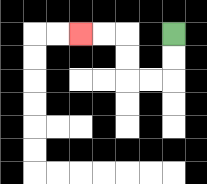{'start': '[7, 1]', 'end': '[3, 1]', 'path_directions': 'D,D,L,L,U,U,L,L', 'path_coordinates': '[[7, 1], [7, 2], [7, 3], [6, 3], [5, 3], [5, 2], [5, 1], [4, 1], [3, 1]]'}